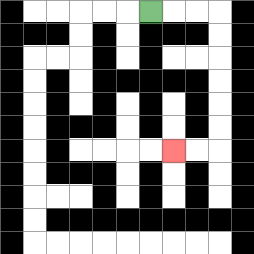{'start': '[6, 0]', 'end': '[7, 6]', 'path_directions': 'R,R,R,D,D,D,D,D,D,L,L', 'path_coordinates': '[[6, 0], [7, 0], [8, 0], [9, 0], [9, 1], [9, 2], [9, 3], [9, 4], [9, 5], [9, 6], [8, 6], [7, 6]]'}